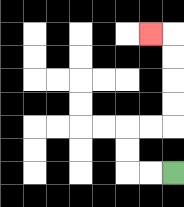{'start': '[7, 7]', 'end': '[6, 1]', 'path_directions': 'L,L,U,U,R,R,U,U,U,U,L', 'path_coordinates': '[[7, 7], [6, 7], [5, 7], [5, 6], [5, 5], [6, 5], [7, 5], [7, 4], [7, 3], [7, 2], [7, 1], [6, 1]]'}